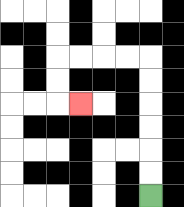{'start': '[6, 8]', 'end': '[3, 4]', 'path_directions': 'U,U,U,U,U,U,L,L,L,L,D,D,R', 'path_coordinates': '[[6, 8], [6, 7], [6, 6], [6, 5], [6, 4], [6, 3], [6, 2], [5, 2], [4, 2], [3, 2], [2, 2], [2, 3], [2, 4], [3, 4]]'}